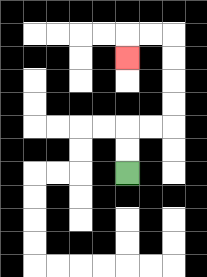{'start': '[5, 7]', 'end': '[5, 2]', 'path_directions': 'U,U,R,R,U,U,U,U,L,L,D', 'path_coordinates': '[[5, 7], [5, 6], [5, 5], [6, 5], [7, 5], [7, 4], [7, 3], [7, 2], [7, 1], [6, 1], [5, 1], [5, 2]]'}